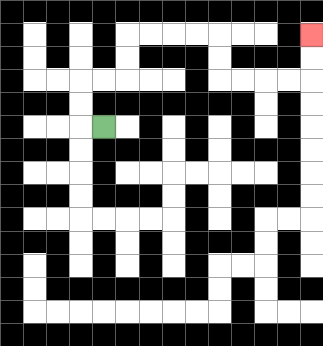{'start': '[4, 5]', 'end': '[13, 1]', 'path_directions': 'L,U,U,R,R,U,U,R,R,R,R,D,D,R,R,R,R,U,U', 'path_coordinates': '[[4, 5], [3, 5], [3, 4], [3, 3], [4, 3], [5, 3], [5, 2], [5, 1], [6, 1], [7, 1], [8, 1], [9, 1], [9, 2], [9, 3], [10, 3], [11, 3], [12, 3], [13, 3], [13, 2], [13, 1]]'}